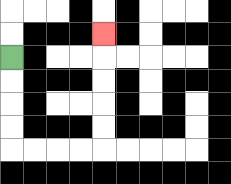{'start': '[0, 2]', 'end': '[4, 1]', 'path_directions': 'D,D,D,D,R,R,R,R,U,U,U,U,U', 'path_coordinates': '[[0, 2], [0, 3], [0, 4], [0, 5], [0, 6], [1, 6], [2, 6], [3, 6], [4, 6], [4, 5], [4, 4], [4, 3], [4, 2], [4, 1]]'}